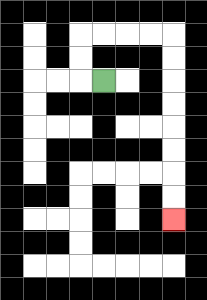{'start': '[4, 3]', 'end': '[7, 9]', 'path_directions': 'L,U,U,R,R,R,R,D,D,D,D,D,D,D,D', 'path_coordinates': '[[4, 3], [3, 3], [3, 2], [3, 1], [4, 1], [5, 1], [6, 1], [7, 1], [7, 2], [7, 3], [7, 4], [7, 5], [7, 6], [7, 7], [7, 8], [7, 9]]'}